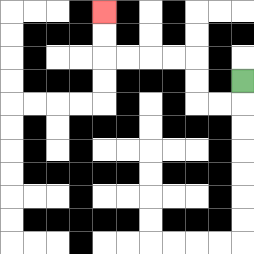{'start': '[10, 3]', 'end': '[4, 0]', 'path_directions': 'D,L,L,U,U,L,L,L,L,U,U', 'path_coordinates': '[[10, 3], [10, 4], [9, 4], [8, 4], [8, 3], [8, 2], [7, 2], [6, 2], [5, 2], [4, 2], [4, 1], [4, 0]]'}